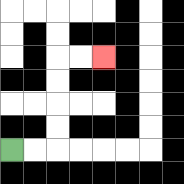{'start': '[0, 6]', 'end': '[4, 2]', 'path_directions': 'R,R,U,U,U,U,R,R', 'path_coordinates': '[[0, 6], [1, 6], [2, 6], [2, 5], [2, 4], [2, 3], [2, 2], [3, 2], [4, 2]]'}